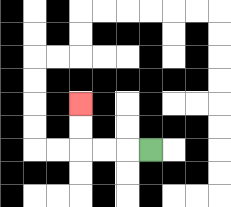{'start': '[6, 6]', 'end': '[3, 4]', 'path_directions': 'L,L,L,U,U', 'path_coordinates': '[[6, 6], [5, 6], [4, 6], [3, 6], [3, 5], [3, 4]]'}